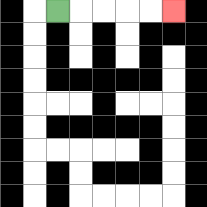{'start': '[2, 0]', 'end': '[7, 0]', 'path_directions': 'R,R,R,R,R', 'path_coordinates': '[[2, 0], [3, 0], [4, 0], [5, 0], [6, 0], [7, 0]]'}